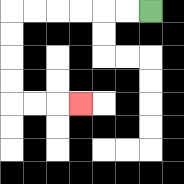{'start': '[6, 0]', 'end': '[3, 4]', 'path_directions': 'L,L,L,L,L,L,D,D,D,D,R,R,R', 'path_coordinates': '[[6, 0], [5, 0], [4, 0], [3, 0], [2, 0], [1, 0], [0, 0], [0, 1], [0, 2], [0, 3], [0, 4], [1, 4], [2, 4], [3, 4]]'}